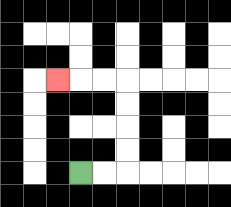{'start': '[3, 7]', 'end': '[2, 3]', 'path_directions': 'R,R,U,U,U,U,L,L,L', 'path_coordinates': '[[3, 7], [4, 7], [5, 7], [5, 6], [5, 5], [5, 4], [5, 3], [4, 3], [3, 3], [2, 3]]'}